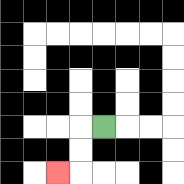{'start': '[4, 5]', 'end': '[2, 7]', 'path_directions': 'L,D,D,L', 'path_coordinates': '[[4, 5], [3, 5], [3, 6], [3, 7], [2, 7]]'}